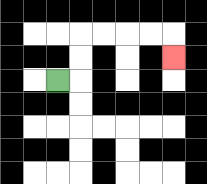{'start': '[2, 3]', 'end': '[7, 2]', 'path_directions': 'R,U,U,R,R,R,R,D', 'path_coordinates': '[[2, 3], [3, 3], [3, 2], [3, 1], [4, 1], [5, 1], [6, 1], [7, 1], [7, 2]]'}